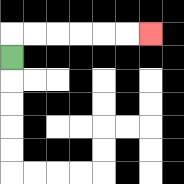{'start': '[0, 2]', 'end': '[6, 1]', 'path_directions': 'U,R,R,R,R,R,R', 'path_coordinates': '[[0, 2], [0, 1], [1, 1], [2, 1], [3, 1], [4, 1], [5, 1], [6, 1]]'}